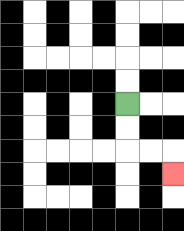{'start': '[5, 4]', 'end': '[7, 7]', 'path_directions': 'D,D,R,R,D', 'path_coordinates': '[[5, 4], [5, 5], [5, 6], [6, 6], [7, 6], [7, 7]]'}